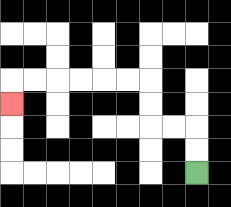{'start': '[8, 7]', 'end': '[0, 4]', 'path_directions': 'U,U,L,L,U,U,L,L,L,L,L,L,D', 'path_coordinates': '[[8, 7], [8, 6], [8, 5], [7, 5], [6, 5], [6, 4], [6, 3], [5, 3], [4, 3], [3, 3], [2, 3], [1, 3], [0, 3], [0, 4]]'}